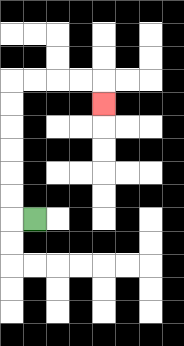{'start': '[1, 9]', 'end': '[4, 4]', 'path_directions': 'L,U,U,U,U,U,U,R,R,R,R,D', 'path_coordinates': '[[1, 9], [0, 9], [0, 8], [0, 7], [0, 6], [0, 5], [0, 4], [0, 3], [1, 3], [2, 3], [3, 3], [4, 3], [4, 4]]'}